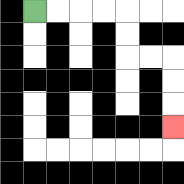{'start': '[1, 0]', 'end': '[7, 5]', 'path_directions': 'R,R,R,R,D,D,R,R,D,D,D', 'path_coordinates': '[[1, 0], [2, 0], [3, 0], [4, 0], [5, 0], [5, 1], [5, 2], [6, 2], [7, 2], [7, 3], [7, 4], [7, 5]]'}